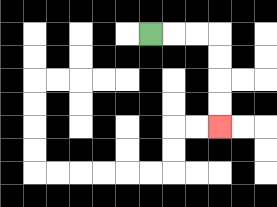{'start': '[6, 1]', 'end': '[9, 5]', 'path_directions': 'R,R,R,D,D,D,D', 'path_coordinates': '[[6, 1], [7, 1], [8, 1], [9, 1], [9, 2], [9, 3], [9, 4], [9, 5]]'}